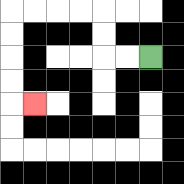{'start': '[6, 2]', 'end': '[1, 4]', 'path_directions': 'L,L,U,U,L,L,L,L,D,D,D,D,R', 'path_coordinates': '[[6, 2], [5, 2], [4, 2], [4, 1], [4, 0], [3, 0], [2, 0], [1, 0], [0, 0], [0, 1], [0, 2], [0, 3], [0, 4], [1, 4]]'}